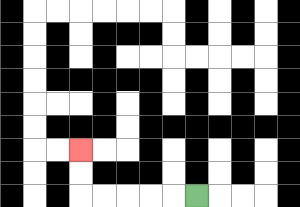{'start': '[8, 8]', 'end': '[3, 6]', 'path_directions': 'L,L,L,L,L,U,U', 'path_coordinates': '[[8, 8], [7, 8], [6, 8], [5, 8], [4, 8], [3, 8], [3, 7], [3, 6]]'}